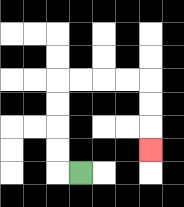{'start': '[3, 7]', 'end': '[6, 6]', 'path_directions': 'L,U,U,U,U,R,R,R,R,D,D,D', 'path_coordinates': '[[3, 7], [2, 7], [2, 6], [2, 5], [2, 4], [2, 3], [3, 3], [4, 3], [5, 3], [6, 3], [6, 4], [6, 5], [6, 6]]'}